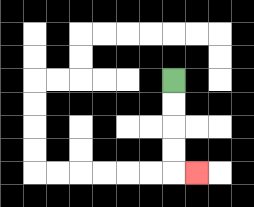{'start': '[7, 3]', 'end': '[8, 7]', 'path_directions': 'D,D,D,D,R', 'path_coordinates': '[[7, 3], [7, 4], [7, 5], [7, 6], [7, 7], [8, 7]]'}